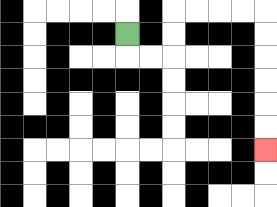{'start': '[5, 1]', 'end': '[11, 6]', 'path_directions': 'D,R,R,U,U,R,R,R,R,D,D,D,D,D,D', 'path_coordinates': '[[5, 1], [5, 2], [6, 2], [7, 2], [7, 1], [7, 0], [8, 0], [9, 0], [10, 0], [11, 0], [11, 1], [11, 2], [11, 3], [11, 4], [11, 5], [11, 6]]'}